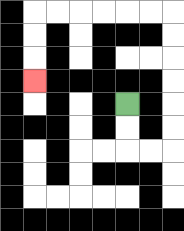{'start': '[5, 4]', 'end': '[1, 3]', 'path_directions': 'D,D,R,R,U,U,U,U,U,U,L,L,L,L,L,L,D,D,D', 'path_coordinates': '[[5, 4], [5, 5], [5, 6], [6, 6], [7, 6], [7, 5], [7, 4], [7, 3], [7, 2], [7, 1], [7, 0], [6, 0], [5, 0], [4, 0], [3, 0], [2, 0], [1, 0], [1, 1], [1, 2], [1, 3]]'}